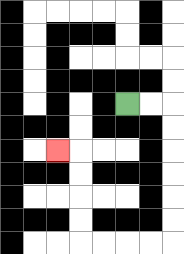{'start': '[5, 4]', 'end': '[2, 6]', 'path_directions': 'R,R,D,D,D,D,D,D,L,L,L,L,U,U,U,U,L', 'path_coordinates': '[[5, 4], [6, 4], [7, 4], [7, 5], [7, 6], [7, 7], [7, 8], [7, 9], [7, 10], [6, 10], [5, 10], [4, 10], [3, 10], [3, 9], [3, 8], [3, 7], [3, 6], [2, 6]]'}